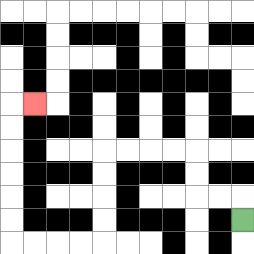{'start': '[10, 9]', 'end': '[1, 4]', 'path_directions': 'U,L,L,U,U,L,L,L,L,D,D,D,D,L,L,L,L,U,U,U,U,U,U,R', 'path_coordinates': '[[10, 9], [10, 8], [9, 8], [8, 8], [8, 7], [8, 6], [7, 6], [6, 6], [5, 6], [4, 6], [4, 7], [4, 8], [4, 9], [4, 10], [3, 10], [2, 10], [1, 10], [0, 10], [0, 9], [0, 8], [0, 7], [0, 6], [0, 5], [0, 4], [1, 4]]'}